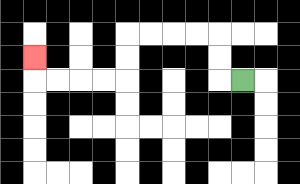{'start': '[10, 3]', 'end': '[1, 2]', 'path_directions': 'L,U,U,L,L,L,L,D,D,L,L,L,L,U', 'path_coordinates': '[[10, 3], [9, 3], [9, 2], [9, 1], [8, 1], [7, 1], [6, 1], [5, 1], [5, 2], [5, 3], [4, 3], [3, 3], [2, 3], [1, 3], [1, 2]]'}